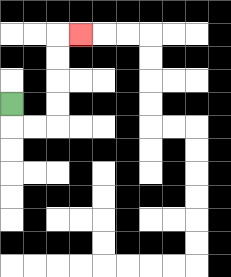{'start': '[0, 4]', 'end': '[3, 1]', 'path_directions': 'D,R,R,U,U,U,U,R', 'path_coordinates': '[[0, 4], [0, 5], [1, 5], [2, 5], [2, 4], [2, 3], [2, 2], [2, 1], [3, 1]]'}